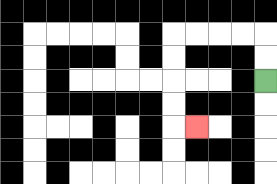{'start': '[11, 3]', 'end': '[8, 5]', 'path_directions': 'U,U,L,L,L,L,D,D,D,D,R', 'path_coordinates': '[[11, 3], [11, 2], [11, 1], [10, 1], [9, 1], [8, 1], [7, 1], [7, 2], [7, 3], [7, 4], [7, 5], [8, 5]]'}